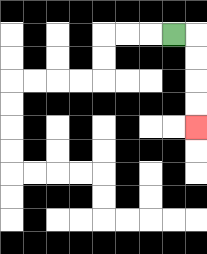{'start': '[7, 1]', 'end': '[8, 5]', 'path_directions': 'R,D,D,D,D', 'path_coordinates': '[[7, 1], [8, 1], [8, 2], [8, 3], [8, 4], [8, 5]]'}